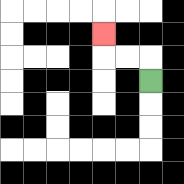{'start': '[6, 3]', 'end': '[4, 1]', 'path_directions': 'U,L,L,U', 'path_coordinates': '[[6, 3], [6, 2], [5, 2], [4, 2], [4, 1]]'}